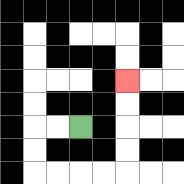{'start': '[3, 5]', 'end': '[5, 3]', 'path_directions': 'L,L,D,D,R,R,R,R,U,U,U,U', 'path_coordinates': '[[3, 5], [2, 5], [1, 5], [1, 6], [1, 7], [2, 7], [3, 7], [4, 7], [5, 7], [5, 6], [5, 5], [5, 4], [5, 3]]'}